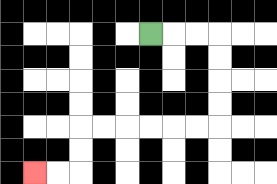{'start': '[6, 1]', 'end': '[1, 7]', 'path_directions': 'R,R,R,D,D,D,D,L,L,L,L,L,L,D,D,L,L', 'path_coordinates': '[[6, 1], [7, 1], [8, 1], [9, 1], [9, 2], [9, 3], [9, 4], [9, 5], [8, 5], [7, 5], [6, 5], [5, 5], [4, 5], [3, 5], [3, 6], [3, 7], [2, 7], [1, 7]]'}